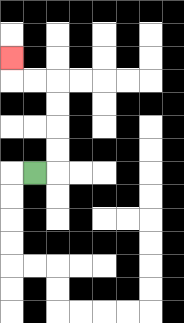{'start': '[1, 7]', 'end': '[0, 2]', 'path_directions': 'R,U,U,U,U,L,L,U', 'path_coordinates': '[[1, 7], [2, 7], [2, 6], [2, 5], [2, 4], [2, 3], [1, 3], [0, 3], [0, 2]]'}